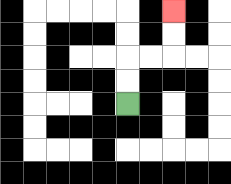{'start': '[5, 4]', 'end': '[7, 0]', 'path_directions': 'U,U,R,R,U,U', 'path_coordinates': '[[5, 4], [5, 3], [5, 2], [6, 2], [7, 2], [7, 1], [7, 0]]'}